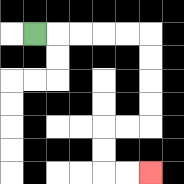{'start': '[1, 1]', 'end': '[6, 7]', 'path_directions': 'R,R,R,R,R,D,D,D,D,L,L,D,D,R,R', 'path_coordinates': '[[1, 1], [2, 1], [3, 1], [4, 1], [5, 1], [6, 1], [6, 2], [6, 3], [6, 4], [6, 5], [5, 5], [4, 5], [4, 6], [4, 7], [5, 7], [6, 7]]'}